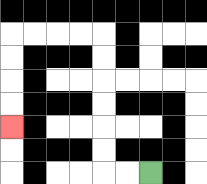{'start': '[6, 7]', 'end': '[0, 5]', 'path_directions': 'L,L,U,U,U,U,U,U,L,L,L,L,D,D,D,D', 'path_coordinates': '[[6, 7], [5, 7], [4, 7], [4, 6], [4, 5], [4, 4], [4, 3], [4, 2], [4, 1], [3, 1], [2, 1], [1, 1], [0, 1], [0, 2], [0, 3], [0, 4], [0, 5]]'}